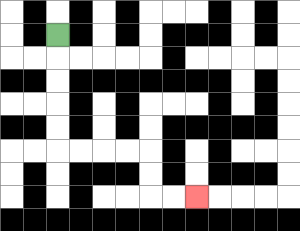{'start': '[2, 1]', 'end': '[8, 8]', 'path_directions': 'D,D,D,D,D,R,R,R,R,D,D,R,R', 'path_coordinates': '[[2, 1], [2, 2], [2, 3], [2, 4], [2, 5], [2, 6], [3, 6], [4, 6], [5, 6], [6, 6], [6, 7], [6, 8], [7, 8], [8, 8]]'}